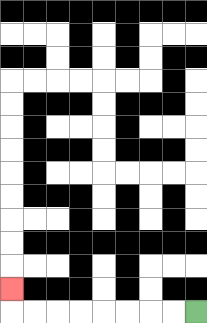{'start': '[8, 13]', 'end': '[0, 12]', 'path_directions': 'L,L,L,L,L,L,L,L,U', 'path_coordinates': '[[8, 13], [7, 13], [6, 13], [5, 13], [4, 13], [3, 13], [2, 13], [1, 13], [0, 13], [0, 12]]'}